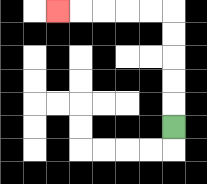{'start': '[7, 5]', 'end': '[2, 0]', 'path_directions': 'U,U,U,U,U,L,L,L,L,L', 'path_coordinates': '[[7, 5], [7, 4], [7, 3], [7, 2], [7, 1], [7, 0], [6, 0], [5, 0], [4, 0], [3, 0], [2, 0]]'}